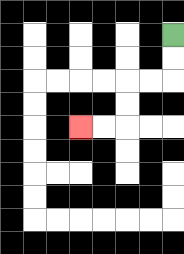{'start': '[7, 1]', 'end': '[3, 5]', 'path_directions': 'D,D,L,L,D,D,L,L', 'path_coordinates': '[[7, 1], [7, 2], [7, 3], [6, 3], [5, 3], [5, 4], [5, 5], [4, 5], [3, 5]]'}